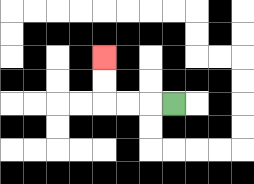{'start': '[7, 4]', 'end': '[4, 2]', 'path_directions': 'L,L,L,U,U', 'path_coordinates': '[[7, 4], [6, 4], [5, 4], [4, 4], [4, 3], [4, 2]]'}